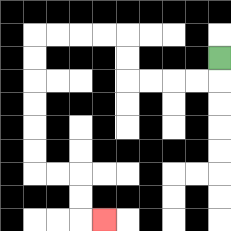{'start': '[9, 2]', 'end': '[4, 9]', 'path_directions': 'D,L,L,L,L,U,U,L,L,L,L,D,D,D,D,D,D,R,R,D,D,R', 'path_coordinates': '[[9, 2], [9, 3], [8, 3], [7, 3], [6, 3], [5, 3], [5, 2], [5, 1], [4, 1], [3, 1], [2, 1], [1, 1], [1, 2], [1, 3], [1, 4], [1, 5], [1, 6], [1, 7], [2, 7], [3, 7], [3, 8], [3, 9], [4, 9]]'}